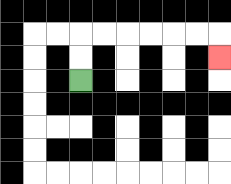{'start': '[3, 3]', 'end': '[9, 2]', 'path_directions': 'U,U,R,R,R,R,R,R,D', 'path_coordinates': '[[3, 3], [3, 2], [3, 1], [4, 1], [5, 1], [6, 1], [7, 1], [8, 1], [9, 1], [9, 2]]'}